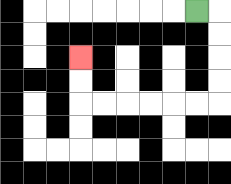{'start': '[8, 0]', 'end': '[3, 2]', 'path_directions': 'R,D,D,D,D,L,L,L,L,L,L,U,U', 'path_coordinates': '[[8, 0], [9, 0], [9, 1], [9, 2], [9, 3], [9, 4], [8, 4], [7, 4], [6, 4], [5, 4], [4, 4], [3, 4], [3, 3], [3, 2]]'}